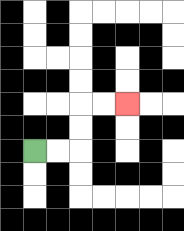{'start': '[1, 6]', 'end': '[5, 4]', 'path_directions': 'R,R,U,U,R,R', 'path_coordinates': '[[1, 6], [2, 6], [3, 6], [3, 5], [3, 4], [4, 4], [5, 4]]'}